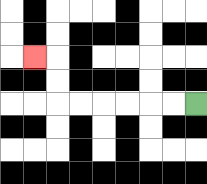{'start': '[8, 4]', 'end': '[1, 2]', 'path_directions': 'L,L,L,L,L,L,U,U,L', 'path_coordinates': '[[8, 4], [7, 4], [6, 4], [5, 4], [4, 4], [3, 4], [2, 4], [2, 3], [2, 2], [1, 2]]'}